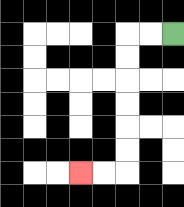{'start': '[7, 1]', 'end': '[3, 7]', 'path_directions': 'L,L,D,D,D,D,D,D,L,L', 'path_coordinates': '[[7, 1], [6, 1], [5, 1], [5, 2], [5, 3], [5, 4], [5, 5], [5, 6], [5, 7], [4, 7], [3, 7]]'}